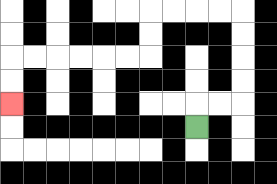{'start': '[8, 5]', 'end': '[0, 4]', 'path_directions': 'U,R,R,U,U,U,U,L,L,L,L,D,D,L,L,L,L,L,L,D,D', 'path_coordinates': '[[8, 5], [8, 4], [9, 4], [10, 4], [10, 3], [10, 2], [10, 1], [10, 0], [9, 0], [8, 0], [7, 0], [6, 0], [6, 1], [6, 2], [5, 2], [4, 2], [3, 2], [2, 2], [1, 2], [0, 2], [0, 3], [0, 4]]'}